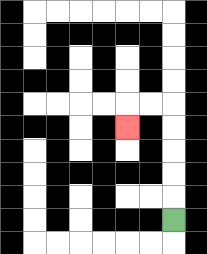{'start': '[7, 9]', 'end': '[5, 5]', 'path_directions': 'U,U,U,U,U,L,L,D', 'path_coordinates': '[[7, 9], [7, 8], [7, 7], [7, 6], [7, 5], [7, 4], [6, 4], [5, 4], [5, 5]]'}